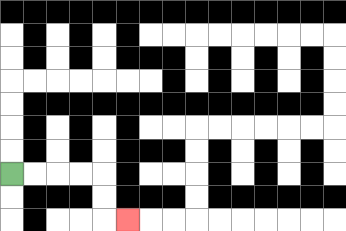{'start': '[0, 7]', 'end': '[5, 9]', 'path_directions': 'R,R,R,R,D,D,R', 'path_coordinates': '[[0, 7], [1, 7], [2, 7], [3, 7], [4, 7], [4, 8], [4, 9], [5, 9]]'}